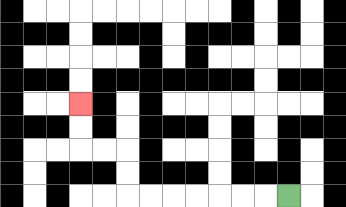{'start': '[12, 8]', 'end': '[3, 4]', 'path_directions': 'L,L,L,L,L,L,L,U,U,L,L,U,U', 'path_coordinates': '[[12, 8], [11, 8], [10, 8], [9, 8], [8, 8], [7, 8], [6, 8], [5, 8], [5, 7], [5, 6], [4, 6], [3, 6], [3, 5], [3, 4]]'}